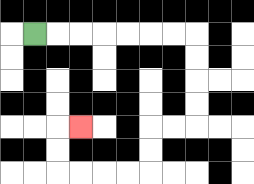{'start': '[1, 1]', 'end': '[3, 5]', 'path_directions': 'R,R,R,R,R,R,R,D,D,D,D,L,L,D,D,L,L,L,L,U,U,R', 'path_coordinates': '[[1, 1], [2, 1], [3, 1], [4, 1], [5, 1], [6, 1], [7, 1], [8, 1], [8, 2], [8, 3], [8, 4], [8, 5], [7, 5], [6, 5], [6, 6], [6, 7], [5, 7], [4, 7], [3, 7], [2, 7], [2, 6], [2, 5], [3, 5]]'}